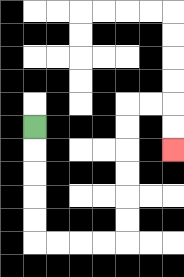{'start': '[1, 5]', 'end': '[7, 6]', 'path_directions': 'D,D,D,D,D,R,R,R,R,U,U,U,U,U,U,R,R,D,D', 'path_coordinates': '[[1, 5], [1, 6], [1, 7], [1, 8], [1, 9], [1, 10], [2, 10], [3, 10], [4, 10], [5, 10], [5, 9], [5, 8], [5, 7], [5, 6], [5, 5], [5, 4], [6, 4], [7, 4], [7, 5], [7, 6]]'}